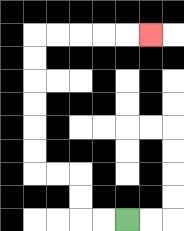{'start': '[5, 9]', 'end': '[6, 1]', 'path_directions': 'L,L,U,U,L,L,U,U,U,U,U,U,R,R,R,R,R', 'path_coordinates': '[[5, 9], [4, 9], [3, 9], [3, 8], [3, 7], [2, 7], [1, 7], [1, 6], [1, 5], [1, 4], [1, 3], [1, 2], [1, 1], [2, 1], [3, 1], [4, 1], [5, 1], [6, 1]]'}